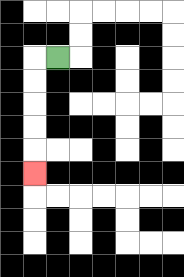{'start': '[2, 2]', 'end': '[1, 7]', 'path_directions': 'L,D,D,D,D,D', 'path_coordinates': '[[2, 2], [1, 2], [1, 3], [1, 4], [1, 5], [1, 6], [1, 7]]'}